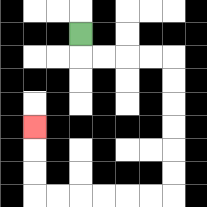{'start': '[3, 1]', 'end': '[1, 5]', 'path_directions': 'D,R,R,R,R,D,D,D,D,D,D,L,L,L,L,L,L,U,U,U', 'path_coordinates': '[[3, 1], [3, 2], [4, 2], [5, 2], [6, 2], [7, 2], [7, 3], [7, 4], [7, 5], [7, 6], [7, 7], [7, 8], [6, 8], [5, 8], [4, 8], [3, 8], [2, 8], [1, 8], [1, 7], [1, 6], [1, 5]]'}